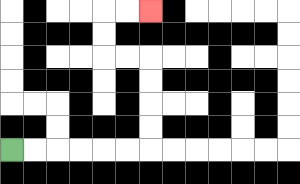{'start': '[0, 6]', 'end': '[6, 0]', 'path_directions': 'R,R,R,R,R,R,U,U,U,U,L,L,U,U,R,R', 'path_coordinates': '[[0, 6], [1, 6], [2, 6], [3, 6], [4, 6], [5, 6], [6, 6], [6, 5], [6, 4], [6, 3], [6, 2], [5, 2], [4, 2], [4, 1], [4, 0], [5, 0], [6, 0]]'}